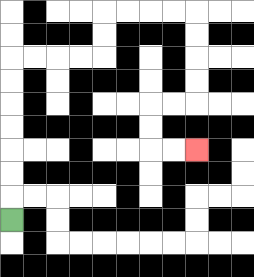{'start': '[0, 9]', 'end': '[8, 6]', 'path_directions': 'U,U,U,U,U,U,U,R,R,R,R,U,U,R,R,R,R,D,D,D,D,L,L,D,D,R,R', 'path_coordinates': '[[0, 9], [0, 8], [0, 7], [0, 6], [0, 5], [0, 4], [0, 3], [0, 2], [1, 2], [2, 2], [3, 2], [4, 2], [4, 1], [4, 0], [5, 0], [6, 0], [7, 0], [8, 0], [8, 1], [8, 2], [8, 3], [8, 4], [7, 4], [6, 4], [6, 5], [6, 6], [7, 6], [8, 6]]'}